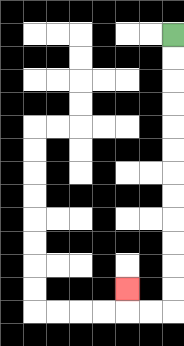{'start': '[7, 1]', 'end': '[5, 12]', 'path_directions': 'D,D,D,D,D,D,D,D,D,D,D,D,L,L,U', 'path_coordinates': '[[7, 1], [7, 2], [7, 3], [7, 4], [7, 5], [7, 6], [7, 7], [7, 8], [7, 9], [7, 10], [7, 11], [7, 12], [7, 13], [6, 13], [5, 13], [5, 12]]'}